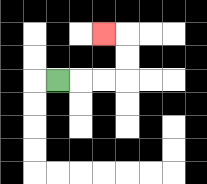{'start': '[2, 3]', 'end': '[4, 1]', 'path_directions': 'R,R,R,U,U,L', 'path_coordinates': '[[2, 3], [3, 3], [4, 3], [5, 3], [5, 2], [5, 1], [4, 1]]'}